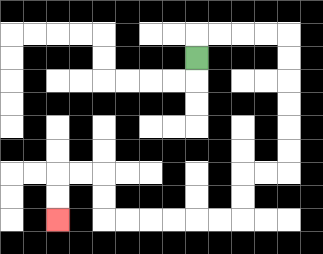{'start': '[8, 2]', 'end': '[2, 9]', 'path_directions': 'U,R,R,R,R,D,D,D,D,D,D,L,L,D,D,L,L,L,L,L,L,U,U,L,L,D,D', 'path_coordinates': '[[8, 2], [8, 1], [9, 1], [10, 1], [11, 1], [12, 1], [12, 2], [12, 3], [12, 4], [12, 5], [12, 6], [12, 7], [11, 7], [10, 7], [10, 8], [10, 9], [9, 9], [8, 9], [7, 9], [6, 9], [5, 9], [4, 9], [4, 8], [4, 7], [3, 7], [2, 7], [2, 8], [2, 9]]'}